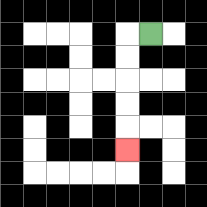{'start': '[6, 1]', 'end': '[5, 6]', 'path_directions': 'L,D,D,D,D,D', 'path_coordinates': '[[6, 1], [5, 1], [5, 2], [5, 3], [5, 4], [5, 5], [5, 6]]'}